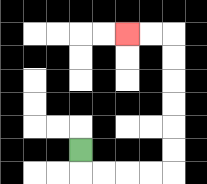{'start': '[3, 6]', 'end': '[5, 1]', 'path_directions': 'D,R,R,R,R,U,U,U,U,U,U,L,L', 'path_coordinates': '[[3, 6], [3, 7], [4, 7], [5, 7], [6, 7], [7, 7], [7, 6], [7, 5], [7, 4], [7, 3], [7, 2], [7, 1], [6, 1], [5, 1]]'}